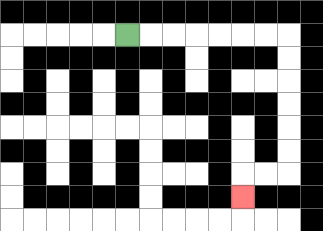{'start': '[5, 1]', 'end': '[10, 8]', 'path_directions': 'R,R,R,R,R,R,R,D,D,D,D,D,D,L,L,D', 'path_coordinates': '[[5, 1], [6, 1], [7, 1], [8, 1], [9, 1], [10, 1], [11, 1], [12, 1], [12, 2], [12, 3], [12, 4], [12, 5], [12, 6], [12, 7], [11, 7], [10, 7], [10, 8]]'}